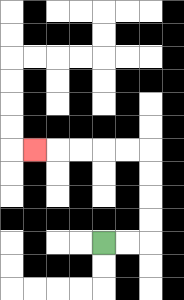{'start': '[4, 10]', 'end': '[1, 6]', 'path_directions': 'R,R,U,U,U,U,L,L,L,L,L', 'path_coordinates': '[[4, 10], [5, 10], [6, 10], [6, 9], [6, 8], [6, 7], [6, 6], [5, 6], [4, 6], [3, 6], [2, 6], [1, 6]]'}